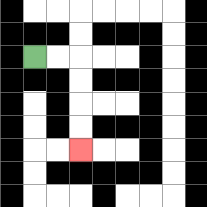{'start': '[1, 2]', 'end': '[3, 6]', 'path_directions': 'R,R,D,D,D,D', 'path_coordinates': '[[1, 2], [2, 2], [3, 2], [3, 3], [3, 4], [3, 5], [3, 6]]'}